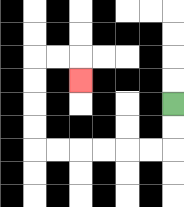{'start': '[7, 4]', 'end': '[3, 3]', 'path_directions': 'D,D,L,L,L,L,L,L,U,U,U,U,R,R,D', 'path_coordinates': '[[7, 4], [7, 5], [7, 6], [6, 6], [5, 6], [4, 6], [3, 6], [2, 6], [1, 6], [1, 5], [1, 4], [1, 3], [1, 2], [2, 2], [3, 2], [3, 3]]'}